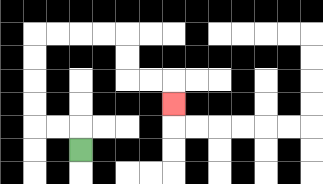{'start': '[3, 6]', 'end': '[7, 4]', 'path_directions': 'U,L,L,U,U,U,U,R,R,R,R,D,D,R,R,D', 'path_coordinates': '[[3, 6], [3, 5], [2, 5], [1, 5], [1, 4], [1, 3], [1, 2], [1, 1], [2, 1], [3, 1], [4, 1], [5, 1], [5, 2], [5, 3], [6, 3], [7, 3], [7, 4]]'}